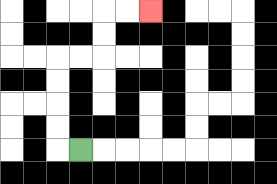{'start': '[3, 6]', 'end': '[6, 0]', 'path_directions': 'L,U,U,U,U,R,R,U,U,R,R', 'path_coordinates': '[[3, 6], [2, 6], [2, 5], [2, 4], [2, 3], [2, 2], [3, 2], [4, 2], [4, 1], [4, 0], [5, 0], [6, 0]]'}